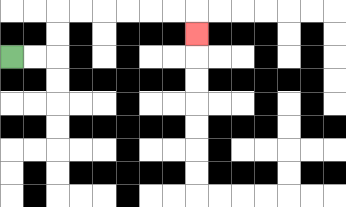{'start': '[0, 2]', 'end': '[8, 1]', 'path_directions': 'R,R,U,U,R,R,R,R,R,R,D', 'path_coordinates': '[[0, 2], [1, 2], [2, 2], [2, 1], [2, 0], [3, 0], [4, 0], [5, 0], [6, 0], [7, 0], [8, 0], [8, 1]]'}